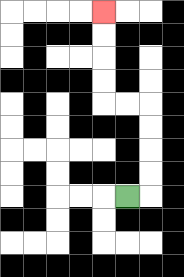{'start': '[5, 8]', 'end': '[4, 0]', 'path_directions': 'R,U,U,U,U,L,L,U,U,U,U', 'path_coordinates': '[[5, 8], [6, 8], [6, 7], [6, 6], [6, 5], [6, 4], [5, 4], [4, 4], [4, 3], [4, 2], [4, 1], [4, 0]]'}